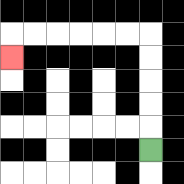{'start': '[6, 6]', 'end': '[0, 2]', 'path_directions': 'U,U,U,U,U,L,L,L,L,L,L,D', 'path_coordinates': '[[6, 6], [6, 5], [6, 4], [6, 3], [6, 2], [6, 1], [5, 1], [4, 1], [3, 1], [2, 1], [1, 1], [0, 1], [0, 2]]'}